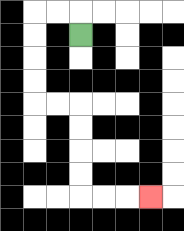{'start': '[3, 1]', 'end': '[6, 8]', 'path_directions': 'U,L,L,D,D,D,D,R,R,D,D,D,D,R,R,R', 'path_coordinates': '[[3, 1], [3, 0], [2, 0], [1, 0], [1, 1], [1, 2], [1, 3], [1, 4], [2, 4], [3, 4], [3, 5], [3, 6], [3, 7], [3, 8], [4, 8], [5, 8], [6, 8]]'}